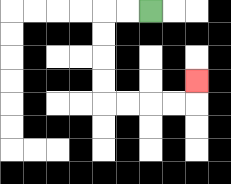{'start': '[6, 0]', 'end': '[8, 3]', 'path_directions': 'L,L,D,D,D,D,R,R,R,R,U', 'path_coordinates': '[[6, 0], [5, 0], [4, 0], [4, 1], [4, 2], [4, 3], [4, 4], [5, 4], [6, 4], [7, 4], [8, 4], [8, 3]]'}